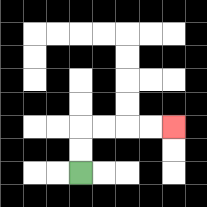{'start': '[3, 7]', 'end': '[7, 5]', 'path_directions': 'U,U,R,R,R,R', 'path_coordinates': '[[3, 7], [3, 6], [3, 5], [4, 5], [5, 5], [6, 5], [7, 5]]'}